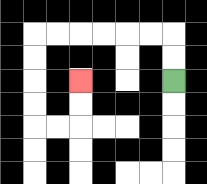{'start': '[7, 3]', 'end': '[3, 3]', 'path_directions': 'U,U,L,L,L,L,L,L,D,D,D,D,R,R,U,U', 'path_coordinates': '[[7, 3], [7, 2], [7, 1], [6, 1], [5, 1], [4, 1], [3, 1], [2, 1], [1, 1], [1, 2], [1, 3], [1, 4], [1, 5], [2, 5], [3, 5], [3, 4], [3, 3]]'}